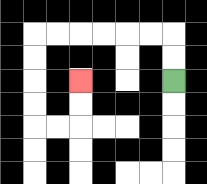{'start': '[7, 3]', 'end': '[3, 3]', 'path_directions': 'U,U,L,L,L,L,L,L,D,D,D,D,R,R,U,U', 'path_coordinates': '[[7, 3], [7, 2], [7, 1], [6, 1], [5, 1], [4, 1], [3, 1], [2, 1], [1, 1], [1, 2], [1, 3], [1, 4], [1, 5], [2, 5], [3, 5], [3, 4], [3, 3]]'}